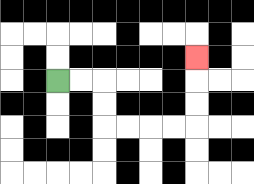{'start': '[2, 3]', 'end': '[8, 2]', 'path_directions': 'R,R,D,D,R,R,R,R,U,U,U', 'path_coordinates': '[[2, 3], [3, 3], [4, 3], [4, 4], [4, 5], [5, 5], [6, 5], [7, 5], [8, 5], [8, 4], [8, 3], [8, 2]]'}